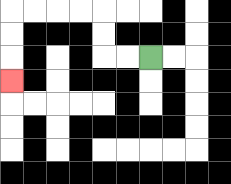{'start': '[6, 2]', 'end': '[0, 3]', 'path_directions': 'L,L,U,U,L,L,L,L,D,D,D', 'path_coordinates': '[[6, 2], [5, 2], [4, 2], [4, 1], [4, 0], [3, 0], [2, 0], [1, 0], [0, 0], [0, 1], [0, 2], [0, 3]]'}